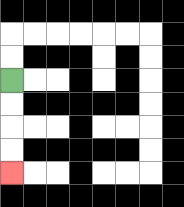{'start': '[0, 3]', 'end': '[0, 7]', 'path_directions': 'D,D,D,D', 'path_coordinates': '[[0, 3], [0, 4], [0, 5], [0, 6], [0, 7]]'}